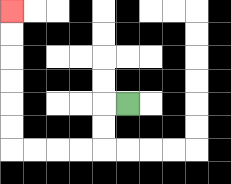{'start': '[5, 4]', 'end': '[0, 0]', 'path_directions': 'L,D,D,L,L,L,L,U,U,U,U,U,U', 'path_coordinates': '[[5, 4], [4, 4], [4, 5], [4, 6], [3, 6], [2, 6], [1, 6], [0, 6], [0, 5], [0, 4], [0, 3], [0, 2], [0, 1], [0, 0]]'}